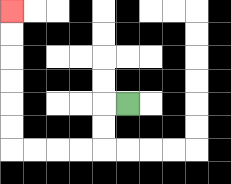{'start': '[5, 4]', 'end': '[0, 0]', 'path_directions': 'L,D,D,L,L,L,L,U,U,U,U,U,U', 'path_coordinates': '[[5, 4], [4, 4], [4, 5], [4, 6], [3, 6], [2, 6], [1, 6], [0, 6], [0, 5], [0, 4], [0, 3], [0, 2], [0, 1], [0, 0]]'}